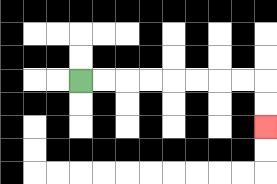{'start': '[3, 3]', 'end': '[11, 5]', 'path_directions': 'R,R,R,R,R,R,R,R,D,D', 'path_coordinates': '[[3, 3], [4, 3], [5, 3], [6, 3], [7, 3], [8, 3], [9, 3], [10, 3], [11, 3], [11, 4], [11, 5]]'}